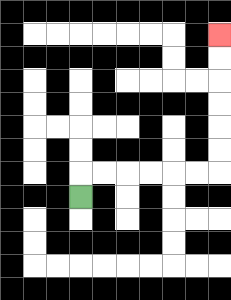{'start': '[3, 8]', 'end': '[9, 1]', 'path_directions': 'U,R,R,R,R,R,R,U,U,U,U,U,U', 'path_coordinates': '[[3, 8], [3, 7], [4, 7], [5, 7], [6, 7], [7, 7], [8, 7], [9, 7], [9, 6], [9, 5], [9, 4], [9, 3], [9, 2], [9, 1]]'}